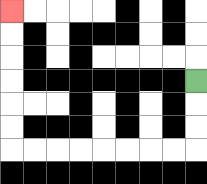{'start': '[8, 3]', 'end': '[0, 0]', 'path_directions': 'D,D,D,L,L,L,L,L,L,L,L,U,U,U,U,U,U', 'path_coordinates': '[[8, 3], [8, 4], [8, 5], [8, 6], [7, 6], [6, 6], [5, 6], [4, 6], [3, 6], [2, 6], [1, 6], [0, 6], [0, 5], [0, 4], [0, 3], [0, 2], [0, 1], [0, 0]]'}